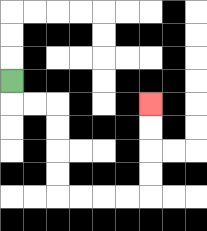{'start': '[0, 3]', 'end': '[6, 4]', 'path_directions': 'D,R,R,D,D,D,D,R,R,R,R,U,U,U,U', 'path_coordinates': '[[0, 3], [0, 4], [1, 4], [2, 4], [2, 5], [2, 6], [2, 7], [2, 8], [3, 8], [4, 8], [5, 8], [6, 8], [6, 7], [6, 6], [6, 5], [6, 4]]'}